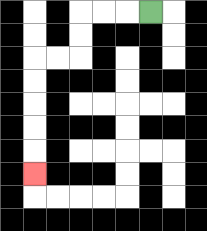{'start': '[6, 0]', 'end': '[1, 7]', 'path_directions': 'L,L,L,D,D,L,L,D,D,D,D,D', 'path_coordinates': '[[6, 0], [5, 0], [4, 0], [3, 0], [3, 1], [3, 2], [2, 2], [1, 2], [1, 3], [1, 4], [1, 5], [1, 6], [1, 7]]'}